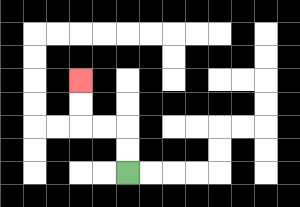{'start': '[5, 7]', 'end': '[3, 3]', 'path_directions': 'U,U,L,L,U,U', 'path_coordinates': '[[5, 7], [5, 6], [5, 5], [4, 5], [3, 5], [3, 4], [3, 3]]'}